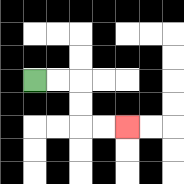{'start': '[1, 3]', 'end': '[5, 5]', 'path_directions': 'R,R,D,D,R,R', 'path_coordinates': '[[1, 3], [2, 3], [3, 3], [3, 4], [3, 5], [4, 5], [5, 5]]'}